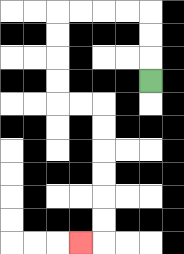{'start': '[6, 3]', 'end': '[3, 10]', 'path_directions': 'U,U,U,L,L,L,L,D,D,D,D,R,R,D,D,D,D,D,D,L', 'path_coordinates': '[[6, 3], [6, 2], [6, 1], [6, 0], [5, 0], [4, 0], [3, 0], [2, 0], [2, 1], [2, 2], [2, 3], [2, 4], [3, 4], [4, 4], [4, 5], [4, 6], [4, 7], [4, 8], [4, 9], [4, 10], [3, 10]]'}